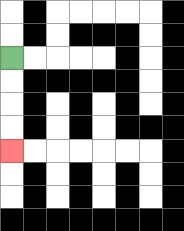{'start': '[0, 2]', 'end': '[0, 6]', 'path_directions': 'D,D,D,D', 'path_coordinates': '[[0, 2], [0, 3], [0, 4], [0, 5], [0, 6]]'}